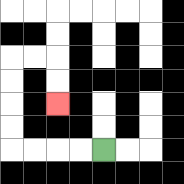{'start': '[4, 6]', 'end': '[2, 4]', 'path_directions': 'L,L,L,L,U,U,U,U,R,R,D,D', 'path_coordinates': '[[4, 6], [3, 6], [2, 6], [1, 6], [0, 6], [0, 5], [0, 4], [0, 3], [0, 2], [1, 2], [2, 2], [2, 3], [2, 4]]'}